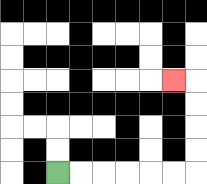{'start': '[2, 7]', 'end': '[7, 3]', 'path_directions': 'R,R,R,R,R,R,U,U,U,U,L', 'path_coordinates': '[[2, 7], [3, 7], [4, 7], [5, 7], [6, 7], [7, 7], [8, 7], [8, 6], [8, 5], [8, 4], [8, 3], [7, 3]]'}